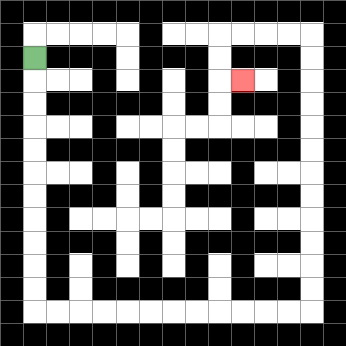{'start': '[1, 2]', 'end': '[10, 3]', 'path_directions': 'D,D,D,D,D,D,D,D,D,D,D,R,R,R,R,R,R,R,R,R,R,R,R,U,U,U,U,U,U,U,U,U,U,U,U,L,L,L,L,D,D,R', 'path_coordinates': '[[1, 2], [1, 3], [1, 4], [1, 5], [1, 6], [1, 7], [1, 8], [1, 9], [1, 10], [1, 11], [1, 12], [1, 13], [2, 13], [3, 13], [4, 13], [5, 13], [6, 13], [7, 13], [8, 13], [9, 13], [10, 13], [11, 13], [12, 13], [13, 13], [13, 12], [13, 11], [13, 10], [13, 9], [13, 8], [13, 7], [13, 6], [13, 5], [13, 4], [13, 3], [13, 2], [13, 1], [12, 1], [11, 1], [10, 1], [9, 1], [9, 2], [9, 3], [10, 3]]'}